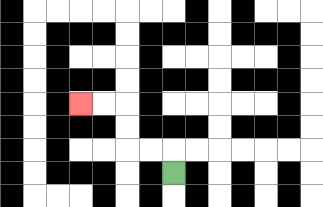{'start': '[7, 7]', 'end': '[3, 4]', 'path_directions': 'U,L,L,U,U,L,L', 'path_coordinates': '[[7, 7], [7, 6], [6, 6], [5, 6], [5, 5], [5, 4], [4, 4], [3, 4]]'}